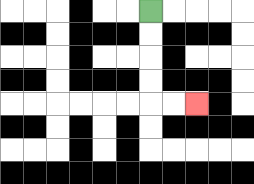{'start': '[6, 0]', 'end': '[8, 4]', 'path_directions': 'D,D,D,D,R,R', 'path_coordinates': '[[6, 0], [6, 1], [6, 2], [6, 3], [6, 4], [7, 4], [8, 4]]'}